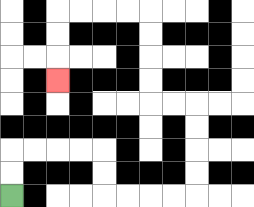{'start': '[0, 8]', 'end': '[2, 3]', 'path_directions': 'U,U,R,R,R,R,D,D,R,R,R,R,U,U,U,U,L,L,U,U,U,U,L,L,L,L,D,D,D', 'path_coordinates': '[[0, 8], [0, 7], [0, 6], [1, 6], [2, 6], [3, 6], [4, 6], [4, 7], [4, 8], [5, 8], [6, 8], [7, 8], [8, 8], [8, 7], [8, 6], [8, 5], [8, 4], [7, 4], [6, 4], [6, 3], [6, 2], [6, 1], [6, 0], [5, 0], [4, 0], [3, 0], [2, 0], [2, 1], [2, 2], [2, 3]]'}